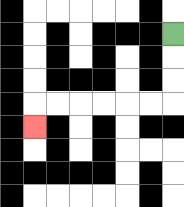{'start': '[7, 1]', 'end': '[1, 5]', 'path_directions': 'D,D,D,L,L,L,L,L,L,D', 'path_coordinates': '[[7, 1], [7, 2], [7, 3], [7, 4], [6, 4], [5, 4], [4, 4], [3, 4], [2, 4], [1, 4], [1, 5]]'}